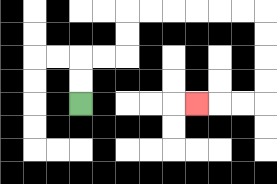{'start': '[3, 4]', 'end': '[8, 4]', 'path_directions': 'U,U,R,R,U,U,R,R,R,R,R,R,D,D,D,D,L,L,L', 'path_coordinates': '[[3, 4], [3, 3], [3, 2], [4, 2], [5, 2], [5, 1], [5, 0], [6, 0], [7, 0], [8, 0], [9, 0], [10, 0], [11, 0], [11, 1], [11, 2], [11, 3], [11, 4], [10, 4], [9, 4], [8, 4]]'}